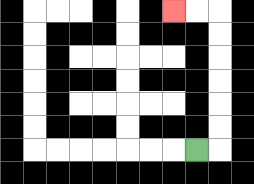{'start': '[8, 6]', 'end': '[7, 0]', 'path_directions': 'R,U,U,U,U,U,U,L,L', 'path_coordinates': '[[8, 6], [9, 6], [9, 5], [9, 4], [9, 3], [9, 2], [9, 1], [9, 0], [8, 0], [7, 0]]'}